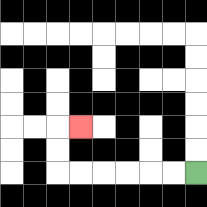{'start': '[8, 7]', 'end': '[3, 5]', 'path_directions': 'L,L,L,L,L,L,U,U,R', 'path_coordinates': '[[8, 7], [7, 7], [6, 7], [5, 7], [4, 7], [3, 7], [2, 7], [2, 6], [2, 5], [3, 5]]'}